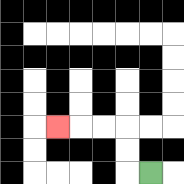{'start': '[6, 7]', 'end': '[2, 5]', 'path_directions': 'L,U,U,L,L,L', 'path_coordinates': '[[6, 7], [5, 7], [5, 6], [5, 5], [4, 5], [3, 5], [2, 5]]'}